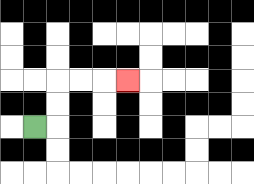{'start': '[1, 5]', 'end': '[5, 3]', 'path_directions': 'R,U,U,R,R,R', 'path_coordinates': '[[1, 5], [2, 5], [2, 4], [2, 3], [3, 3], [4, 3], [5, 3]]'}